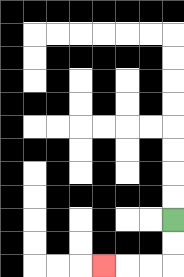{'start': '[7, 9]', 'end': '[4, 11]', 'path_directions': 'D,D,L,L,L', 'path_coordinates': '[[7, 9], [7, 10], [7, 11], [6, 11], [5, 11], [4, 11]]'}